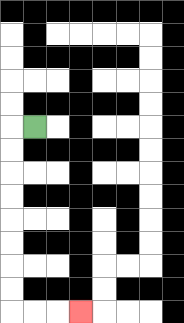{'start': '[1, 5]', 'end': '[3, 13]', 'path_directions': 'L,D,D,D,D,D,D,D,D,R,R,R', 'path_coordinates': '[[1, 5], [0, 5], [0, 6], [0, 7], [0, 8], [0, 9], [0, 10], [0, 11], [0, 12], [0, 13], [1, 13], [2, 13], [3, 13]]'}